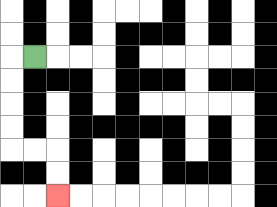{'start': '[1, 2]', 'end': '[2, 8]', 'path_directions': 'L,D,D,D,D,R,R,D,D', 'path_coordinates': '[[1, 2], [0, 2], [0, 3], [0, 4], [0, 5], [0, 6], [1, 6], [2, 6], [2, 7], [2, 8]]'}